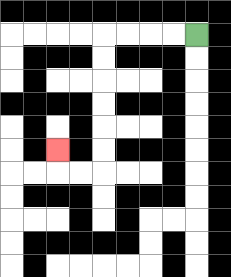{'start': '[8, 1]', 'end': '[2, 6]', 'path_directions': 'L,L,L,L,D,D,D,D,D,D,L,L,U', 'path_coordinates': '[[8, 1], [7, 1], [6, 1], [5, 1], [4, 1], [4, 2], [4, 3], [4, 4], [4, 5], [4, 6], [4, 7], [3, 7], [2, 7], [2, 6]]'}